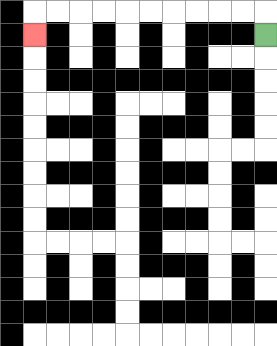{'start': '[11, 1]', 'end': '[1, 1]', 'path_directions': 'U,L,L,L,L,L,L,L,L,L,L,D', 'path_coordinates': '[[11, 1], [11, 0], [10, 0], [9, 0], [8, 0], [7, 0], [6, 0], [5, 0], [4, 0], [3, 0], [2, 0], [1, 0], [1, 1]]'}